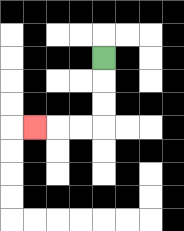{'start': '[4, 2]', 'end': '[1, 5]', 'path_directions': 'D,D,D,L,L,L', 'path_coordinates': '[[4, 2], [4, 3], [4, 4], [4, 5], [3, 5], [2, 5], [1, 5]]'}